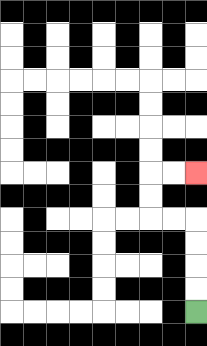{'start': '[8, 13]', 'end': '[8, 7]', 'path_directions': 'U,U,U,U,L,L,U,U,R,R', 'path_coordinates': '[[8, 13], [8, 12], [8, 11], [8, 10], [8, 9], [7, 9], [6, 9], [6, 8], [6, 7], [7, 7], [8, 7]]'}